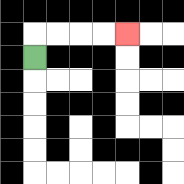{'start': '[1, 2]', 'end': '[5, 1]', 'path_directions': 'U,R,R,R,R', 'path_coordinates': '[[1, 2], [1, 1], [2, 1], [3, 1], [4, 1], [5, 1]]'}